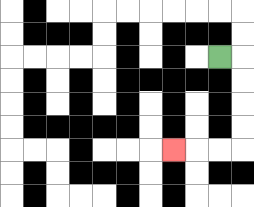{'start': '[9, 2]', 'end': '[7, 6]', 'path_directions': 'R,D,D,D,D,L,L,L', 'path_coordinates': '[[9, 2], [10, 2], [10, 3], [10, 4], [10, 5], [10, 6], [9, 6], [8, 6], [7, 6]]'}